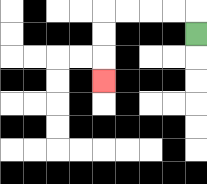{'start': '[8, 1]', 'end': '[4, 3]', 'path_directions': 'U,L,L,L,L,D,D,D', 'path_coordinates': '[[8, 1], [8, 0], [7, 0], [6, 0], [5, 0], [4, 0], [4, 1], [4, 2], [4, 3]]'}